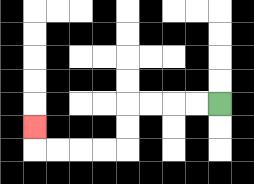{'start': '[9, 4]', 'end': '[1, 5]', 'path_directions': 'L,L,L,L,D,D,L,L,L,L,U', 'path_coordinates': '[[9, 4], [8, 4], [7, 4], [6, 4], [5, 4], [5, 5], [5, 6], [4, 6], [3, 6], [2, 6], [1, 6], [1, 5]]'}